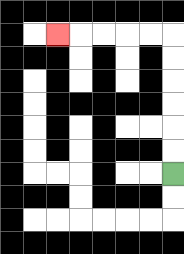{'start': '[7, 7]', 'end': '[2, 1]', 'path_directions': 'U,U,U,U,U,U,L,L,L,L,L', 'path_coordinates': '[[7, 7], [7, 6], [7, 5], [7, 4], [7, 3], [7, 2], [7, 1], [6, 1], [5, 1], [4, 1], [3, 1], [2, 1]]'}